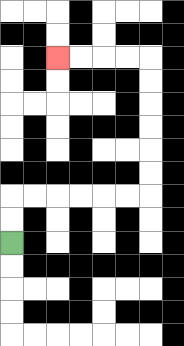{'start': '[0, 10]', 'end': '[2, 2]', 'path_directions': 'U,U,R,R,R,R,R,R,U,U,U,U,U,U,L,L,L,L', 'path_coordinates': '[[0, 10], [0, 9], [0, 8], [1, 8], [2, 8], [3, 8], [4, 8], [5, 8], [6, 8], [6, 7], [6, 6], [6, 5], [6, 4], [6, 3], [6, 2], [5, 2], [4, 2], [3, 2], [2, 2]]'}